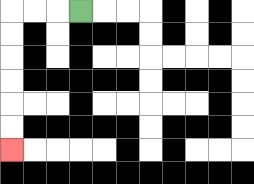{'start': '[3, 0]', 'end': '[0, 6]', 'path_directions': 'L,L,L,D,D,D,D,D,D', 'path_coordinates': '[[3, 0], [2, 0], [1, 0], [0, 0], [0, 1], [0, 2], [0, 3], [0, 4], [0, 5], [0, 6]]'}